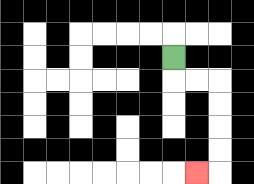{'start': '[7, 2]', 'end': '[8, 7]', 'path_directions': 'D,R,R,D,D,D,D,L', 'path_coordinates': '[[7, 2], [7, 3], [8, 3], [9, 3], [9, 4], [9, 5], [9, 6], [9, 7], [8, 7]]'}